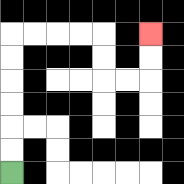{'start': '[0, 7]', 'end': '[6, 1]', 'path_directions': 'U,U,U,U,U,U,R,R,R,R,D,D,R,R,U,U', 'path_coordinates': '[[0, 7], [0, 6], [0, 5], [0, 4], [0, 3], [0, 2], [0, 1], [1, 1], [2, 1], [3, 1], [4, 1], [4, 2], [4, 3], [5, 3], [6, 3], [6, 2], [6, 1]]'}